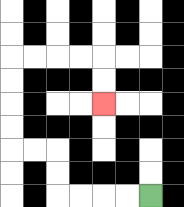{'start': '[6, 8]', 'end': '[4, 4]', 'path_directions': 'L,L,L,L,U,U,L,L,U,U,U,U,R,R,R,R,D,D', 'path_coordinates': '[[6, 8], [5, 8], [4, 8], [3, 8], [2, 8], [2, 7], [2, 6], [1, 6], [0, 6], [0, 5], [0, 4], [0, 3], [0, 2], [1, 2], [2, 2], [3, 2], [4, 2], [4, 3], [4, 4]]'}